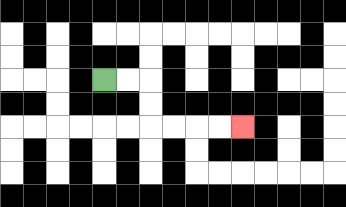{'start': '[4, 3]', 'end': '[10, 5]', 'path_directions': 'R,R,D,D,R,R,R,R', 'path_coordinates': '[[4, 3], [5, 3], [6, 3], [6, 4], [6, 5], [7, 5], [8, 5], [9, 5], [10, 5]]'}